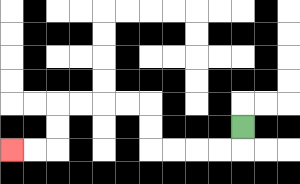{'start': '[10, 5]', 'end': '[0, 6]', 'path_directions': 'D,L,L,L,L,U,U,L,L,L,L,D,D,L,L', 'path_coordinates': '[[10, 5], [10, 6], [9, 6], [8, 6], [7, 6], [6, 6], [6, 5], [6, 4], [5, 4], [4, 4], [3, 4], [2, 4], [2, 5], [2, 6], [1, 6], [0, 6]]'}